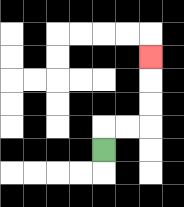{'start': '[4, 6]', 'end': '[6, 2]', 'path_directions': 'U,R,R,U,U,U', 'path_coordinates': '[[4, 6], [4, 5], [5, 5], [6, 5], [6, 4], [6, 3], [6, 2]]'}